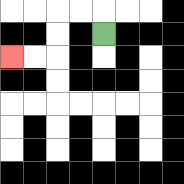{'start': '[4, 1]', 'end': '[0, 2]', 'path_directions': 'U,L,L,D,D,L,L', 'path_coordinates': '[[4, 1], [4, 0], [3, 0], [2, 0], [2, 1], [2, 2], [1, 2], [0, 2]]'}